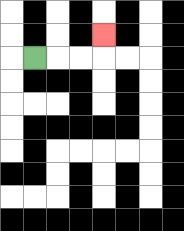{'start': '[1, 2]', 'end': '[4, 1]', 'path_directions': 'R,R,R,U', 'path_coordinates': '[[1, 2], [2, 2], [3, 2], [4, 2], [4, 1]]'}